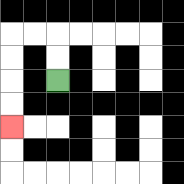{'start': '[2, 3]', 'end': '[0, 5]', 'path_directions': 'U,U,L,L,D,D,D,D', 'path_coordinates': '[[2, 3], [2, 2], [2, 1], [1, 1], [0, 1], [0, 2], [0, 3], [0, 4], [0, 5]]'}